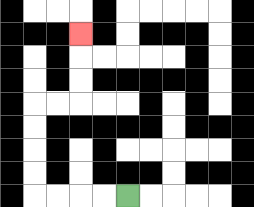{'start': '[5, 8]', 'end': '[3, 1]', 'path_directions': 'L,L,L,L,U,U,U,U,R,R,U,U,U', 'path_coordinates': '[[5, 8], [4, 8], [3, 8], [2, 8], [1, 8], [1, 7], [1, 6], [1, 5], [1, 4], [2, 4], [3, 4], [3, 3], [3, 2], [3, 1]]'}